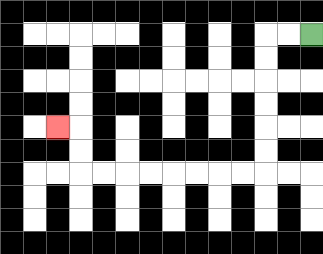{'start': '[13, 1]', 'end': '[2, 5]', 'path_directions': 'L,L,D,D,D,D,D,D,L,L,L,L,L,L,L,L,U,U,L', 'path_coordinates': '[[13, 1], [12, 1], [11, 1], [11, 2], [11, 3], [11, 4], [11, 5], [11, 6], [11, 7], [10, 7], [9, 7], [8, 7], [7, 7], [6, 7], [5, 7], [4, 7], [3, 7], [3, 6], [3, 5], [2, 5]]'}